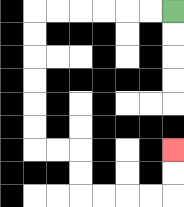{'start': '[7, 0]', 'end': '[7, 6]', 'path_directions': 'L,L,L,L,L,L,D,D,D,D,D,D,R,R,D,D,R,R,R,R,U,U', 'path_coordinates': '[[7, 0], [6, 0], [5, 0], [4, 0], [3, 0], [2, 0], [1, 0], [1, 1], [1, 2], [1, 3], [1, 4], [1, 5], [1, 6], [2, 6], [3, 6], [3, 7], [3, 8], [4, 8], [5, 8], [6, 8], [7, 8], [7, 7], [7, 6]]'}